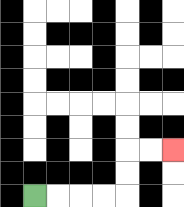{'start': '[1, 8]', 'end': '[7, 6]', 'path_directions': 'R,R,R,R,U,U,R,R', 'path_coordinates': '[[1, 8], [2, 8], [3, 8], [4, 8], [5, 8], [5, 7], [5, 6], [6, 6], [7, 6]]'}